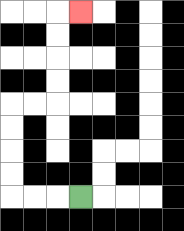{'start': '[3, 8]', 'end': '[3, 0]', 'path_directions': 'L,L,L,U,U,U,U,R,R,U,U,U,U,R', 'path_coordinates': '[[3, 8], [2, 8], [1, 8], [0, 8], [0, 7], [0, 6], [0, 5], [0, 4], [1, 4], [2, 4], [2, 3], [2, 2], [2, 1], [2, 0], [3, 0]]'}